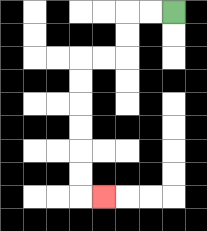{'start': '[7, 0]', 'end': '[4, 8]', 'path_directions': 'L,L,D,D,L,L,D,D,D,D,D,D,R', 'path_coordinates': '[[7, 0], [6, 0], [5, 0], [5, 1], [5, 2], [4, 2], [3, 2], [3, 3], [3, 4], [3, 5], [3, 6], [3, 7], [3, 8], [4, 8]]'}